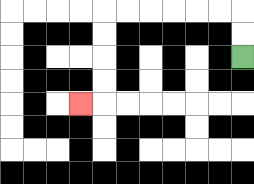{'start': '[10, 2]', 'end': '[3, 4]', 'path_directions': 'U,U,L,L,L,L,L,L,D,D,D,D,L', 'path_coordinates': '[[10, 2], [10, 1], [10, 0], [9, 0], [8, 0], [7, 0], [6, 0], [5, 0], [4, 0], [4, 1], [4, 2], [4, 3], [4, 4], [3, 4]]'}